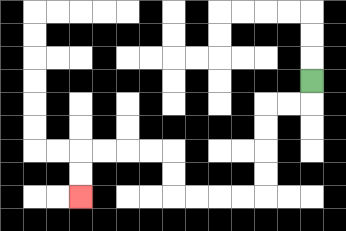{'start': '[13, 3]', 'end': '[3, 8]', 'path_directions': 'D,L,L,D,D,D,D,L,L,L,L,U,U,L,L,L,L,D,D', 'path_coordinates': '[[13, 3], [13, 4], [12, 4], [11, 4], [11, 5], [11, 6], [11, 7], [11, 8], [10, 8], [9, 8], [8, 8], [7, 8], [7, 7], [7, 6], [6, 6], [5, 6], [4, 6], [3, 6], [3, 7], [3, 8]]'}